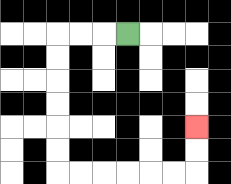{'start': '[5, 1]', 'end': '[8, 5]', 'path_directions': 'L,L,L,D,D,D,D,D,D,R,R,R,R,R,R,U,U', 'path_coordinates': '[[5, 1], [4, 1], [3, 1], [2, 1], [2, 2], [2, 3], [2, 4], [2, 5], [2, 6], [2, 7], [3, 7], [4, 7], [5, 7], [6, 7], [7, 7], [8, 7], [8, 6], [8, 5]]'}